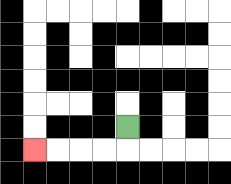{'start': '[5, 5]', 'end': '[1, 6]', 'path_directions': 'D,L,L,L,L', 'path_coordinates': '[[5, 5], [5, 6], [4, 6], [3, 6], [2, 6], [1, 6]]'}